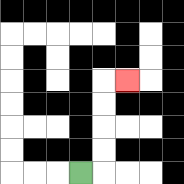{'start': '[3, 7]', 'end': '[5, 3]', 'path_directions': 'R,U,U,U,U,R', 'path_coordinates': '[[3, 7], [4, 7], [4, 6], [4, 5], [4, 4], [4, 3], [5, 3]]'}